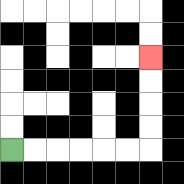{'start': '[0, 6]', 'end': '[6, 2]', 'path_directions': 'R,R,R,R,R,R,U,U,U,U', 'path_coordinates': '[[0, 6], [1, 6], [2, 6], [3, 6], [4, 6], [5, 6], [6, 6], [6, 5], [6, 4], [6, 3], [6, 2]]'}